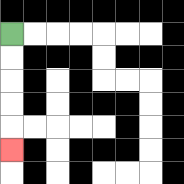{'start': '[0, 1]', 'end': '[0, 6]', 'path_directions': 'D,D,D,D,D', 'path_coordinates': '[[0, 1], [0, 2], [0, 3], [0, 4], [0, 5], [0, 6]]'}